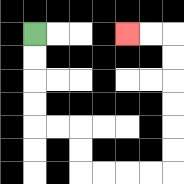{'start': '[1, 1]', 'end': '[5, 1]', 'path_directions': 'D,D,D,D,R,R,D,D,R,R,R,R,U,U,U,U,U,U,L,L', 'path_coordinates': '[[1, 1], [1, 2], [1, 3], [1, 4], [1, 5], [2, 5], [3, 5], [3, 6], [3, 7], [4, 7], [5, 7], [6, 7], [7, 7], [7, 6], [7, 5], [7, 4], [7, 3], [7, 2], [7, 1], [6, 1], [5, 1]]'}